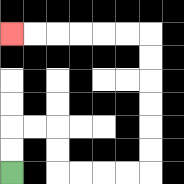{'start': '[0, 7]', 'end': '[0, 1]', 'path_directions': 'U,U,R,R,D,D,R,R,R,R,U,U,U,U,U,U,L,L,L,L,L,L', 'path_coordinates': '[[0, 7], [0, 6], [0, 5], [1, 5], [2, 5], [2, 6], [2, 7], [3, 7], [4, 7], [5, 7], [6, 7], [6, 6], [6, 5], [6, 4], [6, 3], [6, 2], [6, 1], [5, 1], [4, 1], [3, 1], [2, 1], [1, 1], [0, 1]]'}